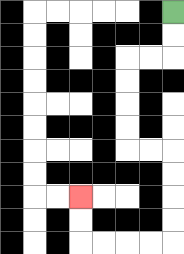{'start': '[7, 0]', 'end': '[3, 8]', 'path_directions': 'D,D,L,L,D,D,D,D,R,R,D,D,D,D,L,L,L,L,U,U', 'path_coordinates': '[[7, 0], [7, 1], [7, 2], [6, 2], [5, 2], [5, 3], [5, 4], [5, 5], [5, 6], [6, 6], [7, 6], [7, 7], [7, 8], [7, 9], [7, 10], [6, 10], [5, 10], [4, 10], [3, 10], [3, 9], [3, 8]]'}